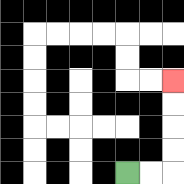{'start': '[5, 7]', 'end': '[7, 3]', 'path_directions': 'R,R,U,U,U,U', 'path_coordinates': '[[5, 7], [6, 7], [7, 7], [7, 6], [7, 5], [7, 4], [7, 3]]'}